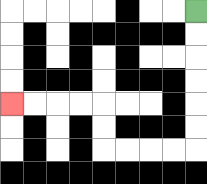{'start': '[8, 0]', 'end': '[0, 4]', 'path_directions': 'D,D,D,D,D,D,L,L,L,L,U,U,L,L,L,L', 'path_coordinates': '[[8, 0], [8, 1], [8, 2], [8, 3], [8, 4], [8, 5], [8, 6], [7, 6], [6, 6], [5, 6], [4, 6], [4, 5], [4, 4], [3, 4], [2, 4], [1, 4], [0, 4]]'}